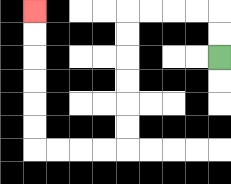{'start': '[9, 2]', 'end': '[1, 0]', 'path_directions': 'U,U,L,L,L,L,D,D,D,D,D,D,L,L,L,L,U,U,U,U,U,U', 'path_coordinates': '[[9, 2], [9, 1], [9, 0], [8, 0], [7, 0], [6, 0], [5, 0], [5, 1], [5, 2], [5, 3], [5, 4], [5, 5], [5, 6], [4, 6], [3, 6], [2, 6], [1, 6], [1, 5], [1, 4], [1, 3], [1, 2], [1, 1], [1, 0]]'}